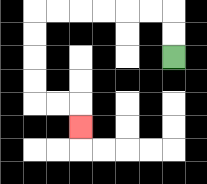{'start': '[7, 2]', 'end': '[3, 5]', 'path_directions': 'U,U,L,L,L,L,L,L,D,D,D,D,R,R,D', 'path_coordinates': '[[7, 2], [7, 1], [7, 0], [6, 0], [5, 0], [4, 0], [3, 0], [2, 0], [1, 0], [1, 1], [1, 2], [1, 3], [1, 4], [2, 4], [3, 4], [3, 5]]'}